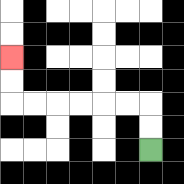{'start': '[6, 6]', 'end': '[0, 2]', 'path_directions': 'U,U,L,L,L,L,L,L,U,U', 'path_coordinates': '[[6, 6], [6, 5], [6, 4], [5, 4], [4, 4], [3, 4], [2, 4], [1, 4], [0, 4], [0, 3], [0, 2]]'}